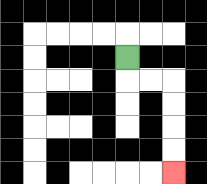{'start': '[5, 2]', 'end': '[7, 7]', 'path_directions': 'D,R,R,D,D,D,D', 'path_coordinates': '[[5, 2], [5, 3], [6, 3], [7, 3], [7, 4], [7, 5], [7, 6], [7, 7]]'}